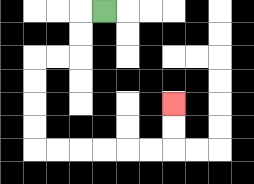{'start': '[4, 0]', 'end': '[7, 4]', 'path_directions': 'L,D,D,L,L,D,D,D,D,R,R,R,R,R,R,U,U', 'path_coordinates': '[[4, 0], [3, 0], [3, 1], [3, 2], [2, 2], [1, 2], [1, 3], [1, 4], [1, 5], [1, 6], [2, 6], [3, 6], [4, 6], [5, 6], [6, 6], [7, 6], [7, 5], [7, 4]]'}